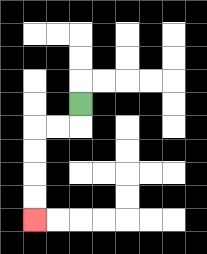{'start': '[3, 4]', 'end': '[1, 9]', 'path_directions': 'D,L,L,D,D,D,D', 'path_coordinates': '[[3, 4], [3, 5], [2, 5], [1, 5], [1, 6], [1, 7], [1, 8], [1, 9]]'}